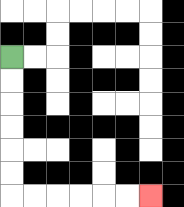{'start': '[0, 2]', 'end': '[6, 8]', 'path_directions': 'D,D,D,D,D,D,R,R,R,R,R,R', 'path_coordinates': '[[0, 2], [0, 3], [0, 4], [0, 5], [0, 6], [0, 7], [0, 8], [1, 8], [2, 8], [3, 8], [4, 8], [5, 8], [6, 8]]'}